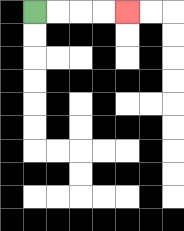{'start': '[1, 0]', 'end': '[5, 0]', 'path_directions': 'R,R,R,R', 'path_coordinates': '[[1, 0], [2, 0], [3, 0], [4, 0], [5, 0]]'}